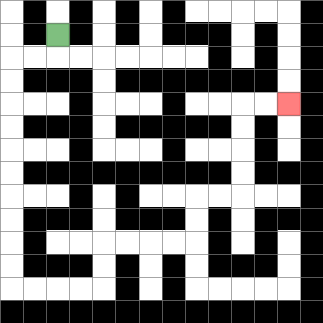{'start': '[2, 1]', 'end': '[12, 4]', 'path_directions': 'D,L,L,D,D,D,D,D,D,D,D,D,D,R,R,R,R,U,U,R,R,R,R,U,U,R,R,U,U,U,U,R,R', 'path_coordinates': '[[2, 1], [2, 2], [1, 2], [0, 2], [0, 3], [0, 4], [0, 5], [0, 6], [0, 7], [0, 8], [0, 9], [0, 10], [0, 11], [0, 12], [1, 12], [2, 12], [3, 12], [4, 12], [4, 11], [4, 10], [5, 10], [6, 10], [7, 10], [8, 10], [8, 9], [8, 8], [9, 8], [10, 8], [10, 7], [10, 6], [10, 5], [10, 4], [11, 4], [12, 4]]'}